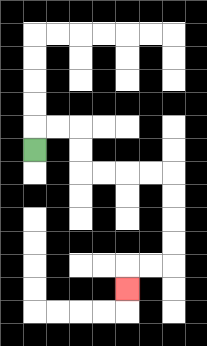{'start': '[1, 6]', 'end': '[5, 12]', 'path_directions': 'U,R,R,D,D,R,R,R,R,D,D,D,D,L,L,D', 'path_coordinates': '[[1, 6], [1, 5], [2, 5], [3, 5], [3, 6], [3, 7], [4, 7], [5, 7], [6, 7], [7, 7], [7, 8], [7, 9], [7, 10], [7, 11], [6, 11], [5, 11], [5, 12]]'}